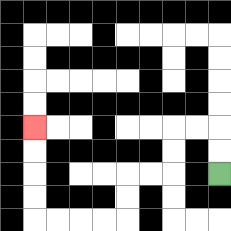{'start': '[9, 7]', 'end': '[1, 5]', 'path_directions': 'U,U,L,L,D,D,L,L,D,D,L,L,L,L,U,U,U,U', 'path_coordinates': '[[9, 7], [9, 6], [9, 5], [8, 5], [7, 5], [7, 6], [7, 7], [6, 7], [5, 7], [5, 8], [5, 9], [4, 9], [3, 9], [2, 9], [1, 9], [1, 8], [1, 7], [1, 6], [1, 5]]'}